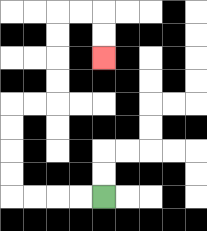{'start': '[4, 8]', 'end': '[4, 2]', 'path_directions': 'L,L,L,L,U,U,U,U,R,R,U,U,U,U,R,R,D,D', 'path_coordinates': '[[4, 8], [3, 8], [2, 8], [1, 8], [0, 8], [0, 7], [0, 6], [0, 5], [0, 4], [1, 4], [2, 4], [2, 3], [2, 2], [2, 1], [2, 0], [3, 0], [4, 0], [4, 1], [4, 2]]'}